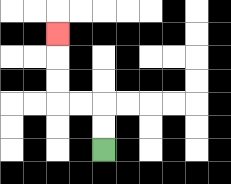{'start': '[4, 6]', 'end': '[2, 1]', 'path_directions': 'U,U,L,L,U,U,U', 'path_coordinates': '[[4, 6], [4, 5], [4, 4], [3, 4], [2, 4], [2, 3], [2, 2], [2, 1]]'}